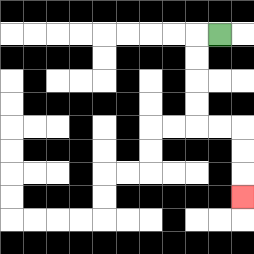{'start': '[9, 1]', 'end': '[10, 8]', 'path_directions': 'L,D,D,D,D,R,R,D,D,D', 'path_coordinates': '[[9, 1], [8, 1], [8, 2], [8, 3], [8, 4], [8, 5], [9, 5], [10, 5], [10, 6], [10, 7], [10, 8]]'}